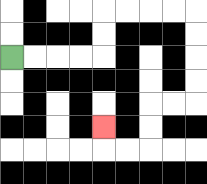{'start': '[0, 2]', 'end': '[4, 5]', 'path_directions': 'R,R,R,R,U,U,R,R,R,R,D,D,D,D,L,L,D,D,L,L,U', 'path_coordinates': '[[0, 2], [1, 2], [2, 2], [3, 2], [4, 2], [4, 1], [4, 0], [5, 0], [6, 0], [7, 0], [8, 0], [8, 1], [8, 2], [8, 3], [8, 4], [7, 4], [6, 4], [6, 5], [6, 6], [5, 6], [4, 6], [4, 5]]'}